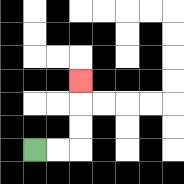{'start': '[1, 6]', 'end': '[3, 3]', 'path_directions': 'R,R,U,U,U', 'path_coordinates': '[[1, 6], [2, 6], [3, 6], [3, 5], [3, 4], [3, 3]]'}